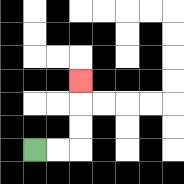{'start': '[1, 6]', 'end': '[3, 3]', 'path_directions': 'R,R,U,U,U', 'path_coordinates': '[[1, 6], [2, 6], [3, 6], [3, 5], [3, 4], [3, 3]]'}